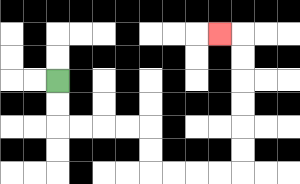{'start': '[2, 3]', 'end': '[9, 1]', 'path_directions': 'D,D,R,R,R,R,D,D,R,R,R,R,U,U,U,U,U,U,L', 'path_coordinates': '[[2, 3], [2, 4], [2, 5], [3, 5], [4, 5], [5, 5], [6, 5], [6, 6], [6, 7], [7, 7], [8, 7], [9, 7], [10, 7], [10, 6], [10, 5], [10, 4], [10, 3], [10, 2], [10, 1], [9, 1]]'}